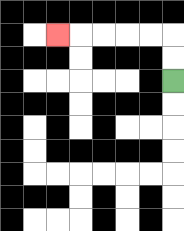{'start': '[7, 3]', 'end': '[2, 1]', 'path_directions': 'U,U,L,L,L,L,L', 'path_coordinates': '[[7, 3], [7, 2], [7, 1], [6, 1], [5, 1], [4, 1], [3, 1], [2, 1]]'}